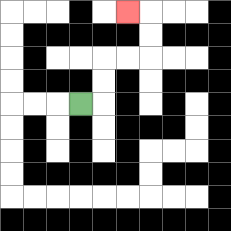{'start': '[3, 4]', 'end': '[5, 0]', 'path_directions': 'R,U,U,R,R,U,U,L', 'path_coordinates': '[[3, 4], [4, 4], [4, 3], [4, 2], [5, 2], [6, 2], [6, 1], [6, 0], [5, 0]]'}